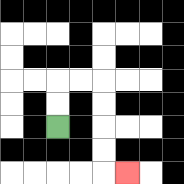{'start': '[2, 5]', 'end': '[5, 7]', 'path_directions': 'U,U,R,R,D,D,D,D,R', 'path_coordinates': '[[2, 5], [2, 4], [2, 3], [3, 3], [4, 3], [4, 4], [4, 5], [4, 6], [4, 7], [5, 7]]'}